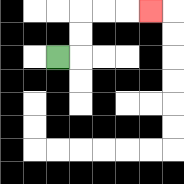{'start': '[2, 2]', 'end': '[6, 0]', 'path_directions': 'R,U,U,R,R,R', 'path_coordinates': '[[2, 2], [3, 2], [3, 1], [3, 0], [4, 0], [5, 0], [6, 0]]'}